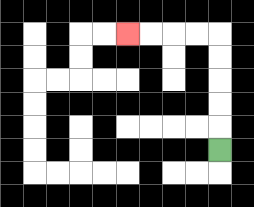{'start': '[9, 6]', 'end': '[5, 1]', 'path_directions': 'U,U,U,U,U,L,L,L,L', 'path_coordinates': '[[9, 6], [9, 5], [9, 4], [9, 3], [9, 2], [9, 1], [8, 1], [7, 1], [6, 1], [5, 1]]'}